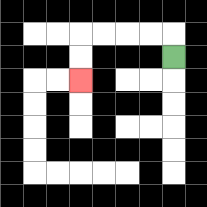{'start': '[7, 2]', 'end': '[3, 3]', 'path_directions': 'U,L,L,L,L,D,D', 'path_coordinates': '[[7, 2], [7, 1], [6, 1], [5, 1], [4, 1], [3, 1], [3, 2], [3, 3]]'}